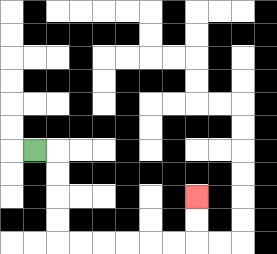{'start': '[1, 6]', 'end': '[8, 8]', 'path_directions': 'R,D,D,D,D,R,R,R,R,R,R,U,U', 'path_coordinates': '[[1, 6], [2, 6], [2, 7], [2, 8], [2, 9], [2, 10], [3, 10], [4, 10], [5, 10], [6, 10], [7, 10], [8, 10], [8, 9], [8, 8]]'}